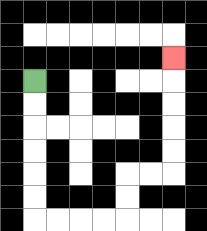{'start': '[1, 3]', 'end': '[7, 2]', 'path_directions': 'D,D,D,D,D,D,R,R,R,R,U,U,R,R,U,U,U,U,U', 'path_coordinates': '[[1, 3], [1, 4], [1, 5], [1, 6], [1, 7], [1, 8], [1, 9], [2, 9], [3, 9], [4, 9], [5, 9], [5, 8], [5, 7], [6, 7], [7, 7], [7, 6], [7, 5], [7, 4], [7, 3], [7, 2]]'}